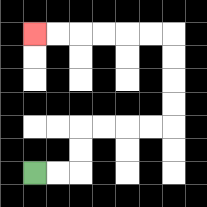{'start': '[1, 7]', 'end': '[1, 1]', 'path_directions': 'R,R,U,U,R,R,R,R,U,U,U,U,L,L,L,L,L,L', 'path_coordinates': '[[1, 7], [2, 7], [3, 7], [3, 6], [3, 5], [4, 5], [5, 5], [6, 5], [7, 5], [7, 4], [7, 3], [7, 2], [7, 1], [6, 1], [5, 1], [4, 1], [3, 1], [2, 1], [1, 1]]'}